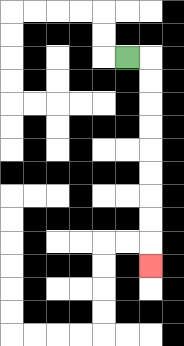{'start': '[5, 2]', 'end': '[6, 11]', 'path_directions': 'R,D,D,D,D,D,D,D,D,D', 'path_coordinates': '[[5, 2], [6, 2], [6, 3], [6, 4], [6, 5], [6, 6], [6, 7], [6, 8], [6, 9], [6, 10], [6, 11]]'}